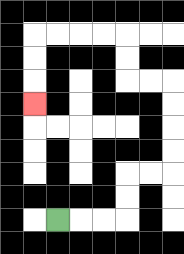{'start': '[2, 9]', 'end': '[1, 4]', 'path_directions': 'R,R,R,U,U,R,R,U,U,U,U,L,L,U,U,L,L,L,L,D,D,D', 'path_coordinates': '[[2, 9], [3, 9], [4, 9], [5, 9], [5, 8], [5, 7], [6, 7], [7, 7], [7, 6], [7, 5], [7, 4], [7, 3], [6, 3], [5, 3], [5, 2], [5, 1], [4, 1], [3, 1], [2, 1], [1, 1], [1, 2], [1, 3], [1, 4]]'}